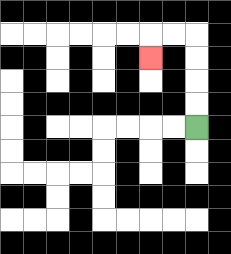{'start': '[8, 5]', 'end': '[6, 2]', 'path_directions': 'U,U,U,U,L,L,D', 'path_coordinates': '[[8, 5], [8, 4], [8, 3], [8, 2], [8, 1], [7, 1], [6, 1], [6, 2]]'}